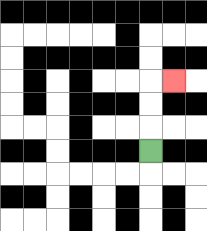{'start': '[6, 6]', 'end': '[7, 3]', 'path_directions': 'U,U,U,R', 'path_coordinates': '[[6, 6], [6, 5], [6, 4], [6, 3], [7, 3]]'}